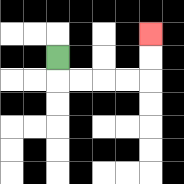{'start': '[2, 2]', 'end': '[6, 1]', 'path_directions': 'D,R,R,R,R,U,U', 'path_coordinates': '[[2, 2], [2, 3], [3, 3], [4, 3], [5, 3], [6, 3], [6, 2], [6, 1]]'}